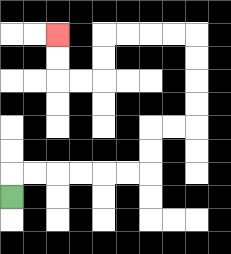{'start': '[0, 8]', 'end': '[2, 1]', 'path_directions': 'U,R,R,R,R,R,R,U,U,R,R,U,U,U,U,L,L,L,L,D,D,L,L,U,U', 'path_coordinates': '[[0, 8], [0, 7], [1, 7], [2, 7], [3, 7], [4, 7], [5, 7], [6, 7], [6, 6], [6, 5], [7, 5], [8, 5], [8, 4], [8, 3], [8, 2], [8, 1], [7, 1], [6, 1], [5, 1], [4, 1], [4, 2], [4, 3], [3, 3], [2, 3], [2, 2], [2, 1]]'}